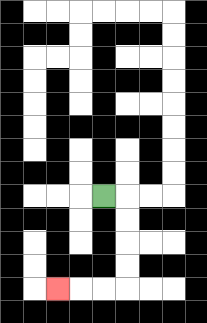{'start': '[4, 8]', 'end': '[2, 12]', 'path_directions': 'R,D,D,D,D,L,L,L', 'path_coordinates': '[[4, 8], [5, 8], [5, 9], [5, 10], [5, 11], [5, 12], [4, 12], [3, 12], [2, 12]]'}